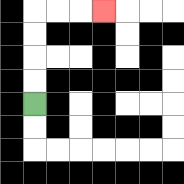{'start': '[1, 4]', 'end': '[4, 0]', 'path_directions': 'U,U,U,U,R,R,R', 'path_coordinates': '[[1, 4], [1, 3], [1, 2], [1, 1], [1, 0], [2, 0], [3, 0], [4, 0]]'}